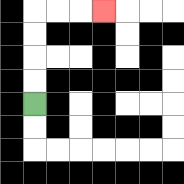{'start': '[1, 4]', 'end': '[4, 0]', 'path_directions': 'U,U,U,U,R,R,R', 'path_coordinates': '[[1, 4], [1, 3], [1, 2], [1, 1], [1, 0], [2, 0], [3, 0], [4, 0]]'}